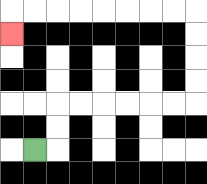{'start': '[1, 6]', 'end': '[0, 1]', 'path_directions': 'R,U,U,R,R,R,R,R,R,U,U,U,U,L,L,L,L,L,L,L,L,D', 'path_coordinates': '[[1, 6], [2, 6], [2, 5], [2, 4], [3, 4], [4, 4], [5, 4], [6, 4], [7, 4], [8, 4], [8, 3], [8, 2], [8, 1], [8, 0], [7, 0], [6, 0], [5, 0], [4, 0], [3, 0], [2, 0], [1, 0], [0, 0], [0, 1]]'}